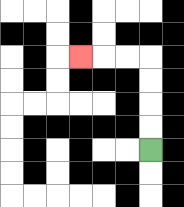{'start': '[6, 6]', 'end': '[3, 2]', 'path_directions': 'U,U,U,U,L,L,L', 'path_coordinates': '[[6, 6], [6, 5], [6, 4], [6, 3], [6, 2], [5, 2], [4, 2], [3, 2]]'}